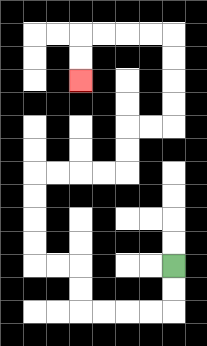{'start': '[7, 11]', 'end': '[3, 3]', 'path_directions': 'D,D,L,L,L,L,U,U,L,L,U,U,U,U,R,R,R,R,U,U,R,R,U,U,U,U,L,L,L,L,D,D', 'path_coordinates': '[[7, 11], [7, 12], [7, 13], [6, 13], [5, 13], [4, 13], [3, 13], [3, 12], [3, 11], [2, 11], [1, 11], [1, 10], [1, 9], [1, 8], [1, 7], [2, 7], [3, 7], [4, 7], [5, 7], [5, 6], [5, 5], [6, 5], [7, 5], [7, 4], [7, 3], [7, 2], [7, 1], [6, 1], [5, 1], [4, 1], [3, 1], [3, 2], [3, 3]]'}